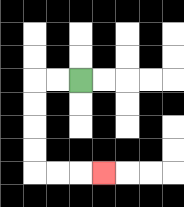{'start': '[3, 3]', 'end': '[4, 7]', 'path_directions': 'L,L,D,D,D,D,R,R,R', 'path_coordinates': '[[3, 3], [2, 3], [1, 3], [1, 4], [1, 5], [1, 6], [1, 7], [2, 7], [3, 7], [4, 7]]'}